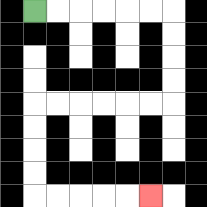{'start': '[1, 0]', 'end': '[6, 8]', 'path_directions': 'R,R,R,R,R,R,D,D,D,D,L,L,L,L,L,L,D,D,D,D,R,R,R,R,R', 'path_coordinates': '[[1, 0], [2, 0], [3, 0], [4, 0], [5, 0], [6, 0], [7, 0], [7, 1], [7, 2], [7, 3], [7, 4], [6, 4], [5, 4], [4, 4], [3, 4], [2, 4], [1, 4], [1, 5], [1, 6], [1, 7], [1, 8], [2, 8], [3, 8], [4, 8], [5, 8], [6, 8]]'}